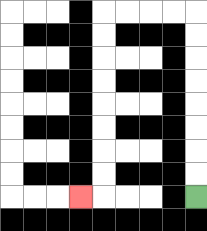{'start': '[8, 8]', 'end': '[3, 8]', 'path_directions': 'U,U,U,U,U,U,U,U,L,L,L,L,D,D,D,D,D,D,D,D,L', 'path_coordinates': '[[8, 8], [8, 7], [8, 6], [8, 5], [8, 4], [8, 3], [8, 2], [8, 1], [8, 0], [7, 0], [6, 0], [5, 0], [4, 0], [4, 1], [4, 2], [4, 3], [4, 4], [4, 5], [4, 6], [4, 7], [4, 8], [3, 8]]'}